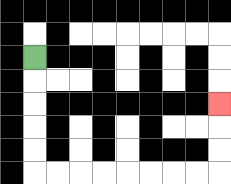{'start': '[1, 2]', 'end': '[9, 4]', 'path_directions': 'D,D,D,D,D,R,R,R,R,R,R,R,R,U,U,U', 'path_coordinates': '[[1, 2], [1, 3], [1, 4], [1, 5], [1, 6], [1, 7], [2, 7], [3, 7], [4, 7], [5, 7], [6, 7], [7, 7], [8, 7], [9, 7], [9, 6], [9, 5], [9, 4]]'}